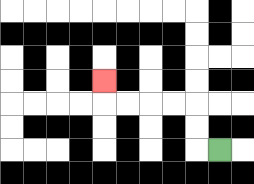{'start': '[9, 6]', 'end': '[4, 3]', 'path_directions': 'L,U,U,L,L,L,L,U', 'path_coordinates': '[[9, 6], [8, 6], [8, 5], [8, 4], [7, 4], [6, 4], [5, 4], [4, 4], [4, 3]]'}